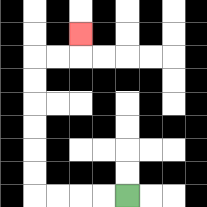{'start': '[5, 8]', 'end': '[3, 1]', 'path_directions': 'L,L,L,L,U,U,U,U,U,U,R,R,U', 'path_coordinates': '[[5, 8], [4, 8], [3, 8], [2, 8], [1, 8], [1, 7], [1, 6], [1, 5], [1, 4], [1, 3], [1, 2], [2, 2], [3, 2], [3, 1]]'}